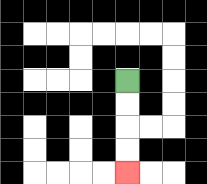{'start': '[5, 3]', 'end': '[5, 7]', 'path_directions': 'D,D,D,D', 'path_coordinates': '[[5, 3], [5, 4], [5, 5], [5, 6], [5, 7]]'}